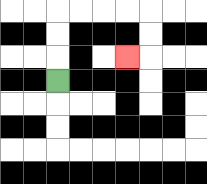{'start': '[2, 3]', 'end': '[5, 2]', 'path_directions': 'U,U,U,R,R,R,R,D,D,L', 'path_coordinates': '[[2, 3], [2, 2], [2, 1], [2, 0], [3, 0], [4, 0], [5, 0], [6, 0], [6, 1], [6, 2], [5, 2]]'}